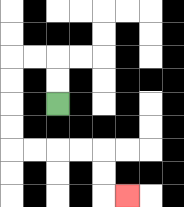{'start': '[2, 4]', 'end': '[5, 8]', 'path_directions': 'U,U,L,L,D,D,D,D,R,R,R,R,D,D,R', 'path_coordinates': '[[2, 4], [2, 3], [2, 2], [1, 2], [0, 2], [0, 3], [0, 4], [0, 5], [0, 6], [1, 6], [2, 6], [3, 6], [4, 6], [4, 7], [4, 8], [5, 8]]'}